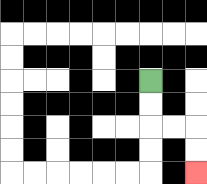{'start': '[6, 3]', 'end': '[8, 7]', 'path_directions': 'D,D,R,R,D,D', 'path_coordinates': '[[6, 3], [6, 4], [6, 5], [7, 5], [8, 5], [8, 6], [8, 7]]'}